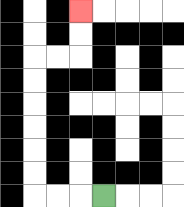{'start': '[4, 8]', 'end': '[3, 0]', 'path_directions': 'L,L,L,U,U,U,U,U,U,R,R,U,U', 'path_coordinates': '[[4, 8], [3, 8], [2, 8], [1, 8], [1, 7], [1, 6], [1, 5], [1, 4], [1, 3], [1, 2], [2, 2], [3, 2], [3, 1], [3, 0]]'}